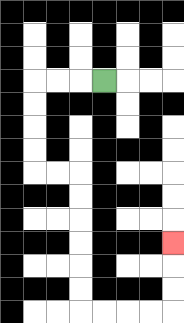{'start': '[4, 3]', 'end': '[7, 10]', 'path_directions': 'L,L,L,D,D,D,D,R,R,D,D,D,D,D,D,R,R,R,R,U,U,U', 'path_coordinates': '[[4, 3], [3, 3], [2, 3], [1, 3], [1, 4], [1, 5], [1, 6], [1, 7], [2, 7], [3, 7], [3, 8], [3, 9], [3, 10], [3, 11], [3, 12], [3, 13], [4, 13], [5, 13], [6, 13], [7, 13], [7, 12], [7, 11], [7, 10]]'}